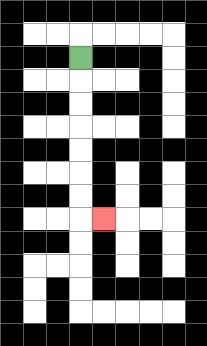{'start': '[3, 2]', 'end': '[4, 9]', 'path_directions': 'D,D,D,D,D,D,D,R', 'path_coordinates': '[[3, 2], [3, 3], [3, 4], [3, 5], [3, 6], [3, 7], [3, 8], [3, 9], [4, 9]]'}